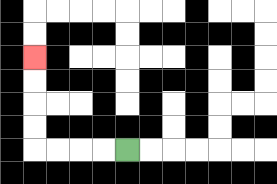{'start': '[5, 6]', 'end': '[1, 2]', 'path_directions': 'L,L,L,L,U,U,U,U', 'path_coordinates': '[[5, 6], [4, 6], [3, 6], [2, 6], [1, 6], [1, 5], [1, 4], [1, 3], [1, 2]]'}